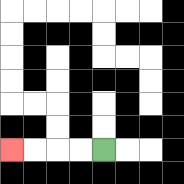{'start': '[4, 6]', 'end': '[0, 6]', 'path_directions': 'L,L,L,L', 'path_coordinates': '[[4, 6], [3, 6], [2, 6], [1, 6], [0, 6]]'}